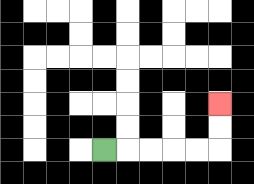{'start': '[4, 6]', 'end': '[9, 4]', 'path_directions': 'R,R,R,R,R,U,U', 'path_coordinates': '[[4, 6], [5, 6], [6, 6], [7, 6], [8, 6], [9, 6], [9, 5], [9, 4]]'}